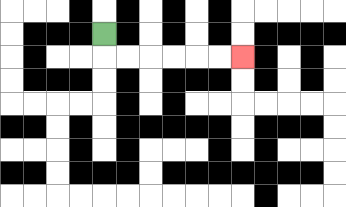{'start': '[4, 1]', 'end': '[10, 2]', 'path_directions': 'D,R,R,R,R,R,R', 'path_coordinates': '[[4, 1], [4, 2], [5, 2], [6, 2], [7, 2], [8, 2], [9, 2], [10, 2]]'}